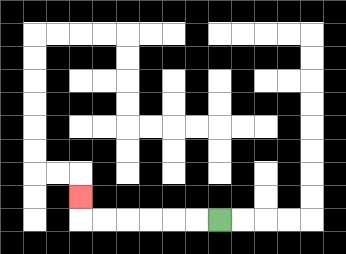{'start': '[9, 9]', 'end': '[3, 8]', 'path_directions': 'L,L,L,L,L,L,U', 'path_coordinates': '[[9, 9], [8, 9], [7, 9], [6, 9], [5, 9], [4, 9], [3, 9], [3, 8]]'}